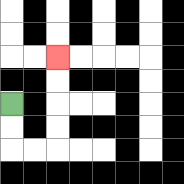{'start': '[0, 4]', 'end': '[2, 2]', 'path_directions': 'D,D,R,R,U,U,U,U', 'path_coordinates': '[[0, 4], [0, 5], [0, 6], [1, 6], [2, 6], [2, 5], [2, 4], [2, 3], [2, 2]]'}